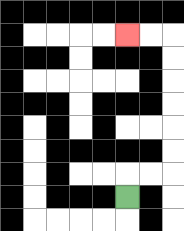{'start': '[5, 8]', 'end': '[5, 1]', 'path_directions': 'U,R,R,U,U,U,U,U,U,L,L', 'path_coordinates': '[[5, 8], [5, 7], [6, 7], [7, 7], [7, 6], [7, 5], [7, 4], [7, 3], [7, 2], [7, 1], [6, 1], [5, 1]]'}